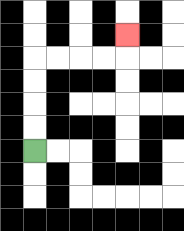{'start': '[1, 6]', 'end': '[5, 1]', 'path_directions': 'U,U,U,U,R,R,R,R,U', 'path_coordinates': '[[1, 6], [1, 5], [1, 4], [1, 3], [1, 2], [2, 2], [3, 2], [4, 2], [5, 2], [5, 1]]'}